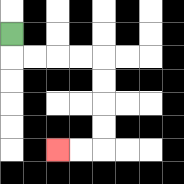{'start': '[0, 1]', 'end': '[2, 6]', 'path_directions': 'D,R,R,R,R,D,D,D,D,L,L', 'path_coordinates': '[[0, 1], [0, 2], [1, 2], [2, 2], [3, 2], [4, 2], [4, 3], [4, 4], [4, 5], [4, 6], [3, 6], [2, 6]]'}